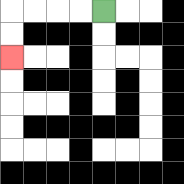{'start': '[4, 0]', 'end': '[0, 2]', 'path_directions': 'L,L,L,L,D,D', 'path_coordinates': '[[4, 0], [3, 0], [2, 0], [1, 0], [0, 0], [0, 1], [0, 2]]'}